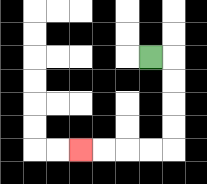{'start': '[6, 2]', 'end': '[3, 6]', 'path_directions': 'R,D,D,D,D,L,L,L,L', 'path_coordinates': '[[6, 2], [7, 2], [7, 3], [7, 4], [7, 5], [7, 6], [6, 6], [5, 6], [4, 6], [3, 6]]'}